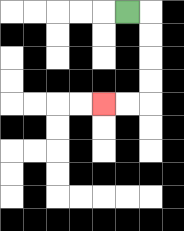{'start': '[5, 0]', 'end': '[4, 4]', 'path_directions': 'R,D,D,D,D,L,L', 'path_coordinates': '[[5, 0], [6, 0], [6, 1], [6, 2], [6, 3], [6, 4], [5, 4], [4, 4]]'}